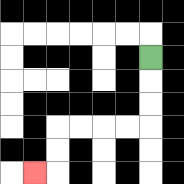{'start': '[6, 2]', 'end': '[1, 7]', 'path_directions': 'D,D,D,L,L,L,L,D,D,L', 'path_coordinates': '[[6, 2], [6, 3], [6, 4], [6, 5], [5, 5], [4, 5], [3, 5], [2, 5], [2, 6], [2, 7], [1, 7]]'}